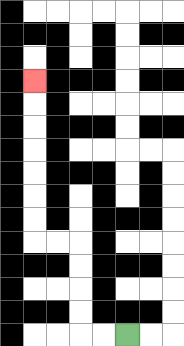{'start': '[5, 14]', 'end': '[1, 3]', 'path_directions': 'L,L,U,U,U,U,L,L,U,U,U,U,U,U,U', 'path_coordinates': '[[5, 14], [4, 14], [3, 14], [3, 13], [3, 12], [3, 11], [3, 10], [2, 10], [1, 10], [1, 9], [1, 8], [1, 7], [1, 6], [1, 5], [1, 4], [1, 3]]'}